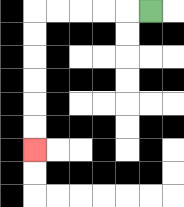{'start': '[6, 0]', 'end': '[1, 6]', 'path_directions': 'L,L,L,L,L,D,D,D,D,D,D', 'path_coordinates': '[[6, 0], [5, 0], [4, 0], [3, 0], [2, 0], [1, 0], [1, 1], [1, 2], [1, 3], [1, 4], [1, 5], [1, 6]]'}